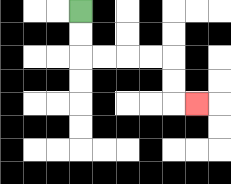{'start': '[3, 0]', 'end': '[8, 4]', 'path_directions': 'D,D,R,R,R,R,D,D,R', 'path_coordinates': '[[3, 0], [3, 1], [3, 2], [4, 2], [5, 2], [6, 2], [7, 2], [7, 3], [7, 4], [8, 4]]'}